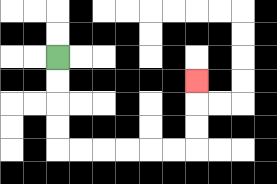{'start': '[2, 2]', 'end': '[8, 3]', 'path_directions': 'D,D,D,D,R,R,R,R,R,R,U,U,U', 'path_coordinates': '[[2, 2], [2, 3], [2, 4], [2, 5], [2, 6], [3, 6], [4, 6], [5, 6], [6, 6], [7, 6], [8, 6], [8, 5], [8, 4], [8, 3]]'}